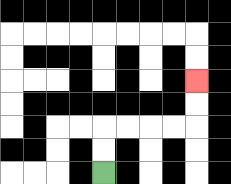{'start': '[4, 7]', 'end': '[8, 3]', 'path_directions': 'U,U,R,R,R,R,U,U', 'path_coordinates': '[[4, 7], [4, 6], [4, 5], [5, 5], [6, 5], [7, 5], [8, 5], [8, 4], [8, 3]]'}